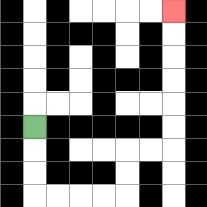{'start': '[1, 5]', 'end': '[7, 0]', 'path_directions': 'D,D,D,R,R,R,R,U,U,R,R,U,U,U,U,U,U', 'path_coordinates': '[[1, 5], [1, 6], [1, 7], [1, 8], [2, 8], [3, 8], [4, 8], [5, 8], [5, 7], [5, 6], [6, 6], [7, 6], [7, 5], [7, 4], [7, 3], [7, 2], [7, 1], [7, 0]]'}